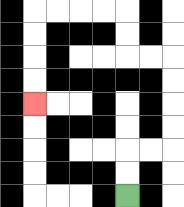{'start': '[5, 8]', 'end': '[1, 4]', 'path_directions': 'U,U,R,R,U,U,U,U,L,L,U,U,L,L,L,L,D,D,D,D', 'path_coordinates': '[[5, 8], [5, 7], [5, 6], [6, 6], [7, 6], [7, 5], [7, 4], [7, 3], [7, 2], [6, 2], [5, 2], [5, 1], [5, 0], [4, 0], [3, 0], [2, 0], [1, 0], [1, 1], [1, 2], [1, 3], [1, 4]]'}